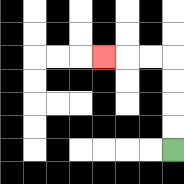{'start': '[7, 6]', 'end': '[4, 2]', 'path_directions': 'U,U,U,U,L,L,L', 'path_coordinates': '[[7, 6], [7, 5], [7, 4], [7, 3], [7, 2], [6, 2], [5, 2], [4, 2]]'}